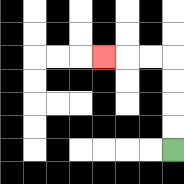{'start': '[7, 6]', 'end': '[4, 2]', 'path_directions': 'U,U,U,U,L,L,L', 'path_coordinates': '[[7, 6], [7, 5], [7, 4], [7, 3], [7, 2], [6, 2], [5, 2], [4, 2]]'}